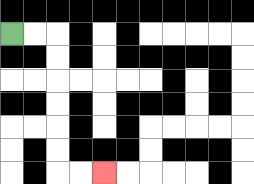{'start': '[0, 1]', 'end': '[4, 7]', 'path_directions': 'R,R,D,D,D,D,D,D,R,R', 'path_coordinates': '[[0, 1], [1, 1], [2, 1], [2, 2], [2, 3], [2, 4], [2, 5], [2, 6], [2, 7], [3, 7], [4, 7]]'}